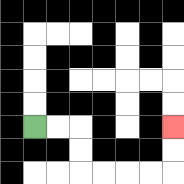{'start': '[1, 5]', 'end': '[7, 5]', 'path_directions': 'R,R,D,D,R,R,R,R,U,U', 'path_coordinates': '[[1, 5], [2, 5], [3, 5], [3, 6], [3, 7], [4, 7], [5, 7], [6, 7], [7, 7], [7, 6], [7, 5]]'}